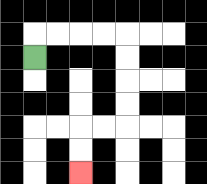{'start': '[1, 2]', 'end': '[3, 7]', 'path_directions': 'U,R,R,R,R,D,D,D,D,L,L,D,D', 'path_coordinates': '[[1, 2], [1, 1], [2, 1], [3, 1], [4, 1], [5, 1], [5, 2], [5, 3], [5, 4], [5, 5], [4, 5], [3, 5], [3, 6], [3, 7]]'}